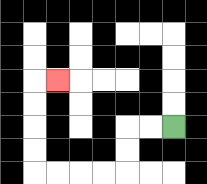{'start': '[7, 5]', 'end': '[2, 3]', 'path_directions': 'L,L,D,D,L,L,L,L,U,U,U,U,R', 'path_coordinates': '[[7, 5], [6, 5], [5, 5], [5, 6], [5, 7], [4, 7], [3, 7], [2, 7], [1, 7], [1, 6], [1, 5], [1, 4], [1, 3], [2, 3]]'}